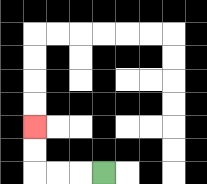{'start': '[4, 7]', 'end': '[1, 5]', 'path_directions': 'L,L,L,U,U', 'path_coordinates': '[[4, 7], [3, 7], [2, 7], [1, 7], [1, 6], [1, 5]]'}